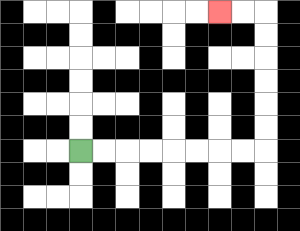{'start': '[3, 6]', 'end': '[9, 0]', 'path_directions': 'R,R,R,R,R,R,R,R,U,U,U,U,U,U,L,L', 'path_coordinates': '[[3, 6], [4, 6], [5, 6], [6, 6], [7, 6], [8, 6], [9, 6], [10, 6], [11, 6], [11, 5], [11, 4], [11, 3], [11, 2], [11, 1], [11, 0], [10, 0], [9, 0]]'}